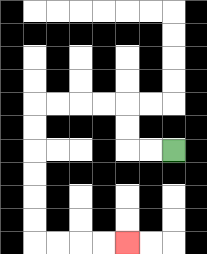{'start': '[7, 6]', 'end': '[5, 10]', 'path_directions': 'L,L,U,U,L,L,L,L,D,D,D,D,D,D,R,R,R,R', 'path_coordinates': '[[7, 6], [6, 6], [5, 6], [5, 5], [5, 4], [4, 4], [3, 4], [2, 4], [1, 4], [1, 5], [1, 6], [1, 7], [1, 8], [1, 9], [1, 10], [2, 10], [3, 10], [4, 10], [5, 10]]'}